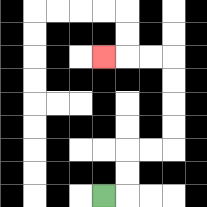{'start': '[4, 8]', 'end': '[4, 2]', 'path_directions': 'R,U,U,R,R,U,U,U,U,L,L,L', 'path_coordinates': '[[4, 8], [5, 8], [5, 7], [5, 6], [6, 6], [7, 6], [7, 5], [7, 4], [7, 3], [7, 2], [6, 2], [5, 2], [4, 2]]'}